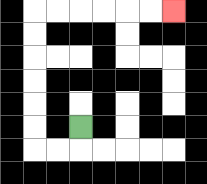{'start': '[3, 5]', 'end': '[7, 0]', 'path_directions': 'D,L,L,U,U,U,U,U,U,R,R,R,R,R,R', 'path_coordinates': '[[3, 5], [3, 6], [2, 6], [1, 6], [1, 5], [1, 4], [1, 3], [1, 2], [1, 1], [1, 0], [2, 0], [3, 0], [4, 0], [5, 0], [6, 0], [7, 0]]'}